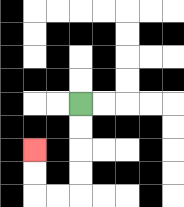{'start': '[3, 4]', 'end': '[1, 6]', 'path_directions': 'D,D,D,D,L,L,U,U', 'path_coordinates': '[[3, 4], [3, 5], [3, 6], [3, 7], [3, 8], [2, 8], [1, 8], [1, 7], [1, 6]]'}